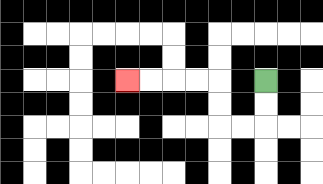{'start': '[11, 3]', 'end': '[5, 3]', 'path_directions': 'D,D,L,L,U,U,L,L,L,L', 'path_coordinates': '[[11, 3], [11, 4], [11, 5], [10, 5], [9, 5], [9, 4], [9, 3], [8, 3], [7, 3], [6, 3], [5, 3]]'}